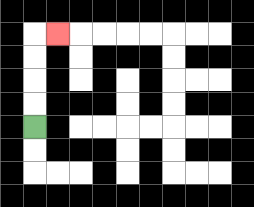{'start': '[1, 5]', 'end': '[2, 1]', 'path_directions': 'U,U,U,U,R', 'path_coordinates': '[[1, 5], [1, 4], [1, 3], [1, 2], [1, 1], [2, 1]]'}